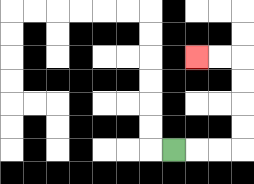{'start': '[7, 6]', 'end': '[8, 2]', 'path_directions': 'R,R,R,U,U,U,U,L,L', 'path_coordinates': '[[7, 6], [8, 6], [9, 6], [10, 6], [10, 5], [10, 4], [10, 3], [10, 2], [9, 2], [8, 2]]'}